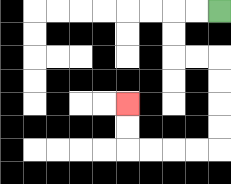{'start': '[9, 0]', 'end': '[5, 4]', 'path_directions': 'L,L,D,D,R,R,D,D,D,D,L,L,L,L,U,U', 'path_coordinates': '[[9, 0], [8, 0], [7, 0], [7, 1], [7, 2], [8, 2], [9, 2], [9, 3], [9, 4], [9, 5], [9, 6], [8, 6], [7, 6], [6, 6], [5, 6], [5, 5], [5, 4]]'}